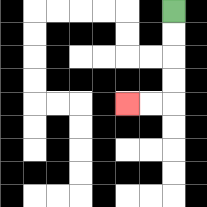{'start': '[7, 0]', 'end': '[5, 4]', 'path_directions': 'D,D,D,D,L,L', 'path_coordinates': '[[7, 0], [7, 1], [7, 2], [7, 3], [7, 4], [6, 4], [5, 4]]'}